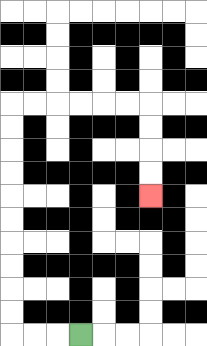{'start': '[3, 14]', 'end': '[6, 8]', 'path_directions': 'L,L,L,U,U,U,U,U,U,U,U,U,U,R,R,R,R,R,R,D,D,D,D', 'path_coordinates': '[[3, 14], [2, 14], [1, 14], [0, 14], [0, 13], [0, 12], [0, 11], [0, 10], [0, 9], [0, 8], [0, 7], [0, 6], [0, 5], [0, 4], [1, 4], [2, 4], [3, 4], [4, 4], [5, 4], [6, 4], [6, 5], [6, 6], [6, 7], [6, 8]]'}